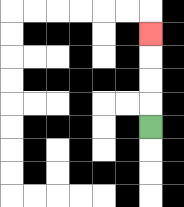{'start': '[6, 5]', 'end': '[6, 1]', 'path_directions': 'U,U,U,U', 'path_coordinates': '[[6, 5], [6, 4], [6, 3], [6, 2], [6, 1]]'}